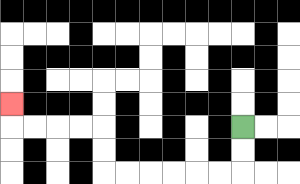{'start': '[10, 5]', 'end': '[0, 4]', 'path_directions': 'D,D,L,L,L,L,L,L,U,U,L,L,L,L,U', 'path_coordinates': '[[10, 5], [10, 6], [10, 7], [9, 7], [8, 7], [7, 7], [6, 7], [5, 7], [4, 7], [4, 6], [4, 5], [3, 5], [2, 5], [1, 5], [0, 5], [0, 4]]'}